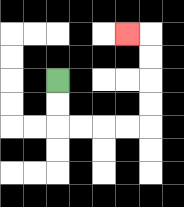{'start': '[2, 3]', 'end': '[5, 1]', 'path_directions': 'D,D,R,R,R,R,U,U,U,U,L', 'path_coordinates': '[[2, 3], [2, 4], [2, 5], [3, 5], [4, 5], [5, 5], [6, 5], [6, 4], [6, 3], [6, 2], [6, 1], [5, 1]]'}